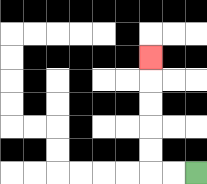{'start': '[8, 7]', 'end': '[6, 2]', 'path_directions': 'L,L,U,U,U,U,U', 'path_coordinates': '[[8, 7], [7, 7], [6, 7], [6, 6], [6, 5], [6, 4], [6, 3], [6, 2]]'}